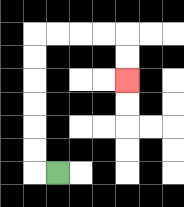{'start': '[2, 7]', 'end': '[5, 3]', 'path_directions': 'L,U,U,U,U,U,U,R,R,R,R,D,D', 'path_coordinates': '[[2, 7], [1, 7], [1, 6], [1, 5], [1, 4], [1, 3], [1, 2], [1, 1], [2, 1], [3, 1], [4, 1], [5, 1], [5, 2], [5, 3]]'}